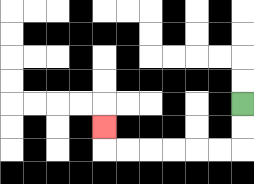{'start': '[10, 4]', 'end': '[4, 5]', 'path_directions': 'D,D,L,L,L,L,L,L,U', 'path_coordinates': '[[10, 4], [10, 5], [10, 6], [9, 6], [8, 6], [7, 6], [6, 6], [5, 6], [4, 6], [4, 5]]'}